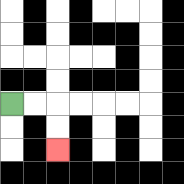{'start': '[0, 4]', 'end': '[2, 6]', 'path_directions': 'R,R,D,D', 'path_coordinates': '[[0, 4], [1, 4], [2, 4], [2, 5], [2, 6]]'}